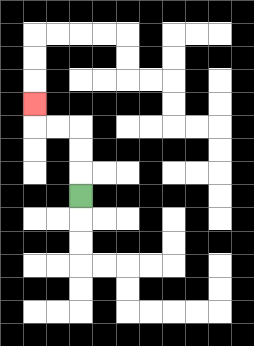{'start': '[3, 8]', 'end': '[1, 4]', 'path_directions': 'U,U,U,L,L,U', 'path_coordinates': '[[3, 8], [3, 7], [3, 6], [3, 5], [2, 5], [1, 5], [1, 4]]'}